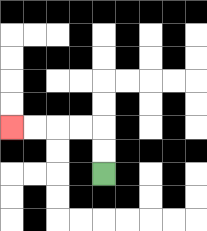{'start': '[4, 7]', 'end': '[0, 5]', 'path_directions': 'U,U,L,L,L,L', 'path_coordinates': '[[4, 7], [4, 6], [4, 5], [3, 5], [2, 5], [1, 5], [0, 5]]'}